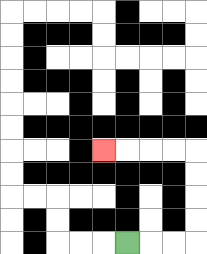{'start': '[5, 10]', 'end': '[4, 6]', 'path_directions': 'R,R,R,U,U,U,U,L,L,L,L', 'path_coordinates': '[[5, 10], [6, 10], [7, 10], [8, 10], [8, 9], [8, 8], [8, 7], [8, 6], [7, 6], [6, 6], [5, 6], [4, 6]]'}